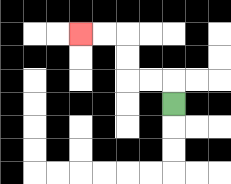{'start': '[7, 4]', 'end': '[3, 1]', 'path_directions': 'U,L,L,U,U,L,L', 'path_coordinates': '[[7, 4], [7, 3], [6, 3], [5, 3], [5, 2], [5, 1], [4, 1], [3, 1]]'}